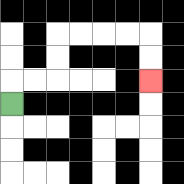{'start': '[0, 4]', 'end': '[6, 3]', 'path_directions': 'U,R,R,U,U,R,R,R,R,D,D', 'path_coordinates': '[[0, 4], [0, 3], [1, 3], [2, 3], [2, 2], [2, 1], [3, 1], [4, 1], [5, 1], [6, 1], [6, 2], [6, 3]]'}